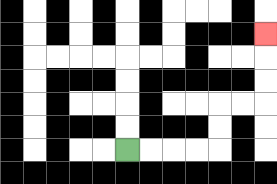{'start': '[5, 6]', 'end': '[11, 1]', 'path_directions': 'R,R,R,R,U,U,R,R,U,U,U', 'path_coordinates': '[[5, 6], [6, 6], [7, 6], [8, 6], [9, 6], [9, 5], [9, 4], [10, 4], [11, 4], [11, 3], [11, 2], [11, 1]]'}